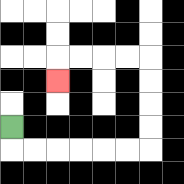{'start': '[0, 5]', 'end': '[2, 3]', 'path_directions': 'D,R,R,R,R,R,R,U,U,U,U,L,L,L,L,D', 'path_coordinates': '[[0, 5], [0, 6], [1, 6], [2, 6], [3, 6], [4, 6], [5, 6], [6, 6], [6, 5], [6, 4], [6, 3], [6, 2], [5, 2], [4, 2], [3, 2], [2, 2], [2, 3]]'}